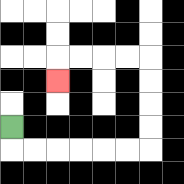{'start': '[0, 5]', 'end': '[2, 3]', 'path_directions': 'D,R,R,R,R,R,R,U,U,U,U,L,L,L,L,D', 'path_coordinates': '[[0, 5], [0, 6], [1, 6], [2, 6], [3, 6], [4, 6], [5, 6], [6, 6], [6, 5], [6, 4], [6, 3], [6, 2], [5, 2], [4, 2], [3, 2], [2, 2], [2, 3]]'}